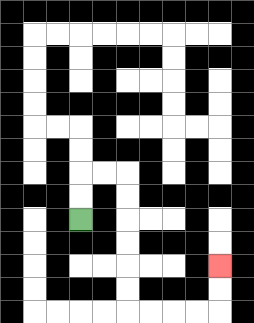{'start': '[3, 9]', 'end': '[9, 11]', 'path_directions': 'U,U,R,R,D,D,D,D,D,D,R,R,R,R,U,U', 'path_coordinates': '[[3, 9], [3, 8], [3, 7], [4, 7], [5, 7], [5, 8], [5, 9], [5, 10], [5, 11], [5, 12], [5, 13], [6, 13], [7, 13], [8, 13], [9, 13], [9, 12], [9, 11]]'}